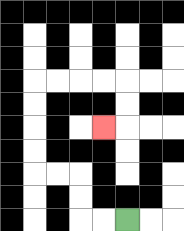{'start': '[5, 9]', 'end': '[4, 5]', 'path_directions': 'L,L,U,U,L,L,U,U,U,U,R,R,R,R,D,D,L', 'path_coordinates': '[[5, 9], [4, 9], [3, 9], [3, 8], [3, 7], [2, 7], [1, 7], [1, 6], [1, 5], [1, 4], [1, 3], [2, 3], [3, 3], [4, 3], [5, 3], [5, 4], [5, 5], [4, 5]]'}